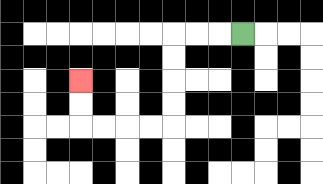{'start': '[10, 1]', 'end': '[3, 3]', 'path_directions': 'L,L,L,D,D,D,D,L,L,L,L,U,U', 'path_coordinates': '[[10, 1], [9, 1], [8, 1], [7, 1], [7, 2], [7, 3], [7, 4], [7, 5], [6, 5], [5, 5], [4, 5], [3, 5], [3, 4], [3, 3]]'}